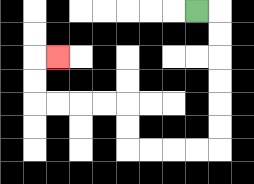{'start': '[8, 0]', 'end': '[2, 2]', 'path_directions': 'R,D,D,D,D,D,D,L,L,L,L,U,U,L,L,L,L,U,U,R', 'path_coordinates': '[[8, 0], [9, 0], [9, 1], [9, 2], [9, 3], [9, 4], [9, 5], [9, 6], [8, 6], [7, 6], [6, 6], [5, 6], [5, 5], [5, 4], [4, 4], [3, 4], [2, 4], [1, 4], [1, 3], [1, 2], [2, 2]]'}